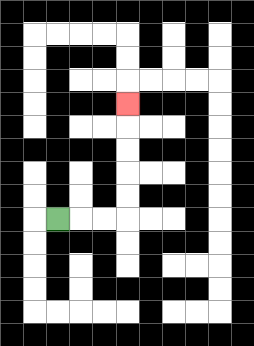{'start': '[2, 9]', 'end': '[5, 4]', 'path_directions': 'R,R,R,U,U,U,U,U', 'path_coordinates': '[[2, 9], [3, 9], [4, 9], [5, 9], [5, 8], [5, 7], [5, 6], [5, 5], [5, 4]]'}